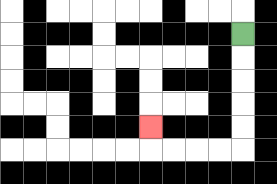{'start': '[10, 1]', 'end': '[6, 5]', 'path_directions': 'D,D,D,D,D,L,L,L,L,U', 'path_coordinates': '[[10, 1], [10, 2], [10, 3], [10, 4], [10, 5], [10, 6], [9, 6], [8, 6], [7, 6], [6, 6], [6, 5]]'}